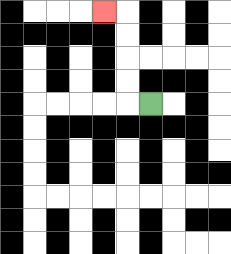{'start': '[6, 4]', 'end': '[4, 0]', 'path_directions': 'L,U,U,U,U,L', 'path_coordinates': '[[6, 4], [5, 4], [5, 3], [5, 2], [5, 1], [5, 0], [4, 0]]'}